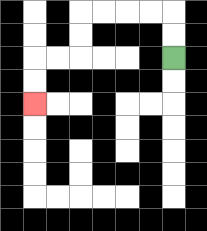{'start': '[7, 2]', 'end': '[1, 4]', 'path_directions': 'U,U,L,L,L,L,D,D,L,L,D,D', 'path_coordinates': '[[7, 2], [7, 1], [7, 0], [6, 0], [5, 0], [4, 0], [3, 0], [3, 1], [3, 2], [2, 2], [1, 2], [1, 3], [1, 4]]'}